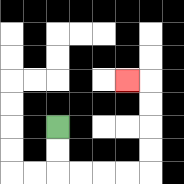{'start': '[2, 5]', 'end': '[5, 3]', 'path_directions': 'D,D,R,R,R,R,U,U,U,U,L', 'path_coordinates': '[[2, 5], [2, 6], [2, 7], [3, 7], [4, 7], [5, 7], [6, 7], [6, 6], [6, 5], [6, 4], [6, 3], [5, 3]]'}